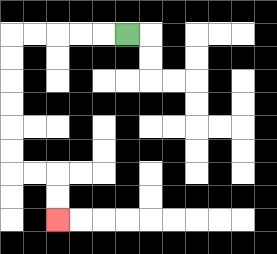{'start': '[5, 1]', 'end': '[2, 9]', 'path_directions': 'L,L,L,L,L,D,D,D,D,D,D,R,R,D,D', 'path_coordinates': '[[5, 1], [4, 1], [3, 1], [2, 1], [1, 1], [0, 1], [0, 2], [0, 3], [0, 4], [0, 5], [0, 6], [0, 7], [1, 7], [2, 7], [2, 8], [2, 9]]'}